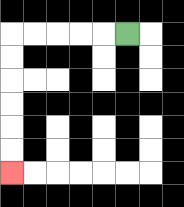{'start': '[5, 1]', 'end': '[0, 7]', 'path_directions': 'L,L,L,L,L,D,D,D,D,D,D', 'path_coordinates': '[[5, 1], [4, 1], [3, 1], [2, 1], [1, 1], [0, 1], [0, 2], [0, 3], [0, 4], [0, 5], [0, 6], [0, 7]]'}